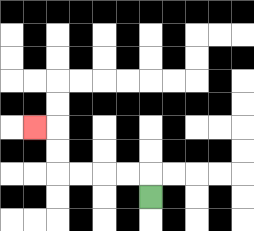{'start': '[6, 8]', 'end': '[1, 5]', 'path_directions': 'U,L,L,L,L,U,U,L', 'path_coordinates': '[[6, 8], [6, 7], [5, 7], [4, 7], [3, 7], [2, 7], [2, 6], [2, 5], [1, 5]]'}